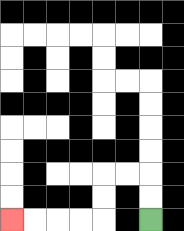{'start': '[6, 9]', 'end': '[0, 9]', 'path_directions': 'U,U,L,L,D,D,L,L,L,L', 'path_coordinates': '[[6, 9], [6, 8], [6, 7], [5, 7], [4, 7], [4, 8], [4, 9], [3, 9], [2, 9], [1, 9], [0, 9]]'}